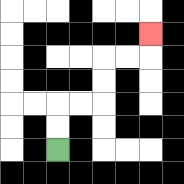{'start': '[2, 6]', 'end': '[6, 1]', 'path_directions': 'U,U,R,R,U,U,R,R,U', 'path_coordinates': '[[2, 6], [2, 5], [2, 4], [3, 4], [4, 4], [4, 3], [4, 2], [5, 2], [6, 2], [6, 1]]'}